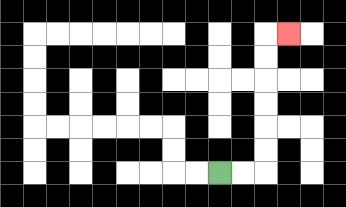{'start': '[9, 7]', 'end': '[12, 1]', 'path_directions': 'R,R,U,U,U,U,U,U,R', 'path_coordinates': '[[9, 7], [10, 7], [11, 7], [11, 6], [11, 5], [11, 4], [11, 3], [11, 2], [11, 1], [12, 1]]'}